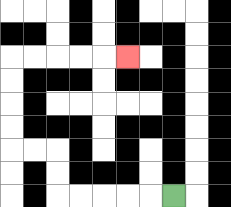{'start': '[7, 8]', 'end': '[5, 2]', 'path_directions': 'L,L,L,L,L,U,U,L,L,U,U,U,U,R,R,R,R,R', 'path_coordinates': '[[7, 8], [6, 8], [5, 8], [4, 8], [3, 8], [2, 8], [2, 7], [2, 6], [1, 6], [0, 6], [0, 5], [0, 4], [0, 3], [0, 2], [1, 2], [2, 2], [3, 2], [4, 2], [5, 2]]'}